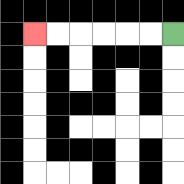{'start': '[7, 1]', 'end': '[1, 1]', 'path_directions': 'L,L,L,L,L,L', 'path_coordinates': '[[7, 1], [6, 1], [5, 1], [4, 1], [3, 1], [2, 1], [1, 1]]'}